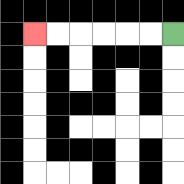{'start': '[7, 1]', 'end': '[1, 1]', 'path_directions': 'L,L,L,L,L,L', 'path_coordinates': '[[7, 1], [6, 1], [5, 1], [4, 1], [3, 1], [2, 1], [1, 1]]'}